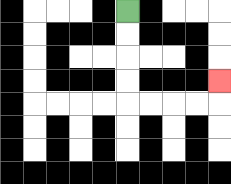{'start': '[5, 0]', 'end': '[9, 3]', 'path_directions': 'D,D,D,D,R,R,R,R,U', 'path_coordinates': '[[5, 0], [5, 1], [5, 2], [5, 3], [5, 4], [6, 4], [7, 4], [8, 4], [9, 4], [9, 3]]'}